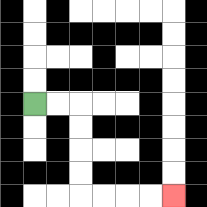{'start': '[1, 4]', 'end': '[7, 8]', 'path_directions': 'R,R,D,D,D,D,R,R,R,R', 'path_coordinates': '[[1, 4], [2, 4], [3, 4], [3, 5], [3, 6], [3, 7], [3, 8], [4, 8], [5, 8], [6, 8], [7, 8]]'}